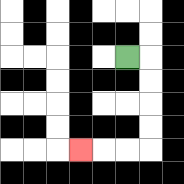{'start': '[5, 2]', 'end': '[3, 6]', 'path_directions': 'R,D,D,D,D,L,L,L', 'path_coordinates': '[[5, 2], [6, 2], [6, 3], [6, 4], [6, 5], [6, 6], [5, 6], [4, 6], [3, 6]]'}